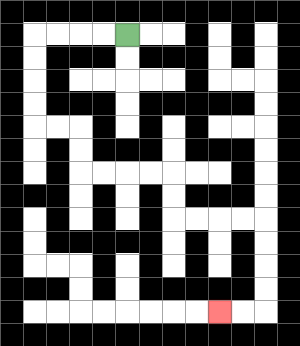{'start': '[5, 1]', 'end': '[9, 13]', 'path_directions': 'L,L,L,L,D,D,D,D,R,R,D,D,R,R,R,R,D,D,R,R,R,R,D,D,D,D,L,L', 'path_coordinates': '[[5, 1], [4, 1], [3, 1], [2, 1], [1, 1], [1, 2], [1, 3], [1, 4], [1, 5], [2, 5], [3, 5], [3, 6], [3, 7], [4, 7], [5, 7], [6, 7], [7, 7], [7, 8], [7, 9], [8, 9], [9, 9], [10, 9], [11, 9], [11, 10], [11, 11], [11, 12], [11, 13], [10, 13], [9, 13]]'}